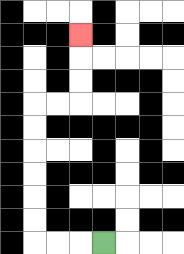{'start': '[4, 10]', 'end': '[3, 1]', 'path_directions': 'L,L,L,U,U,U,U,U,U,R,R,U,U,U', 'path_coordinates': '[[4, 10], [3, 10], [2, 10], [1, 10], [1, 9], [1, 8], [1, 7], [1, 6], [1, 5], [1, 4], [2, 4], [3, 4], [3, 3], [3, 2], [3, 1]]'}